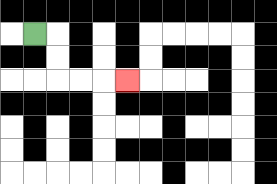{'start': '[1, 1]', 'end': '[5, 3]', 'path_directions': 'R,D,D,R,R,R', 'path_coordinates': '[[1, 1], [2, 1], [2, 2], [2, 3], [3, 3], [4, 3], [5, 3]]'}